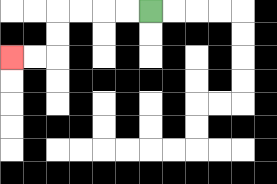{'start': '[6, 0]', 'end': '[0, 2]', 'path_directions': 'L,L,L,L,D,D,L,L', 'path_coordinates': '[[6, 0], [5, 0], [4, 0], [3, 0], [2, 0], [2, 1], [2, 2], [1, 2], [0, 2]]'}